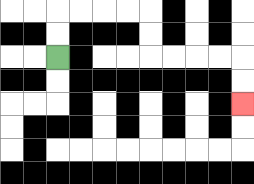{'start': '[2, 2]', 'end': '[10, 4]', 'path_directions': 'U,U,R,R,R,R,D,D,R,R,R,R,D,D', 'path_coordinates': '[[2, 2], [2, 1], [2, 0], [3, 0], [4, 0], [5, 0], [6, 0], [6, 1], [6, 2], [7, 2], [8, 2], [9, 2], [10, 2], [10, 3], [10, 4]]'}